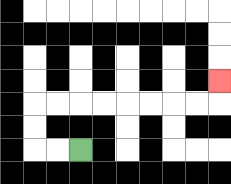{'start': '[3, 6]', 'end': '[9, 3]', 'path_directions': 'L,L,U,U,R,R,R,R,R,R,R,R,U', 'path_coordinates': '[[3, 6], [2, 6], [1, 6], [1, 5], [1, 4], [2, 4], [3, 4], [4, 4], [5, 4], [6, 4], [7, 4], [8, 4], [9, 4], [9, 3]]'}